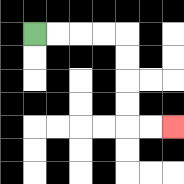{'start': '[1, 1]', 'end': '[7, 5]', 'path_directions': 'R,R,R,R,D,D,D,D,R,R', 'path_coordinates': '[[1, 1], [2, 1], [3, 1], [4, 1], [5, 1], [5, 2], [5, 3], [5, 4], [5, 5], [6, 5], [7, 5]]'}